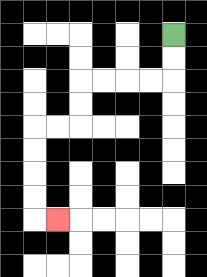{'start': '[7, 1]', 'end': '[2, 9]', 'path_directions': 'D,D,L,L,L,L,D,D,L,L,D,D,D,D,R', 'path_coordinates': '[[7, 1], [7, 2], [7, 3], [6, 3], [5, 3], [4, 3], [3, 3], [3, 4], [3, 5], [2, 5], [1, 5], [1, 6], [1, 7], [1, 8], [1, 9], [2, 9]]'}